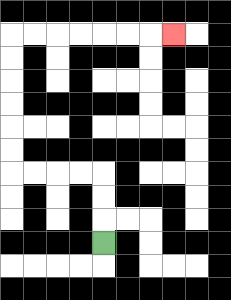{'start': '[4, 10]', 'end': '[7, 1]', 'path_directions': 'U,U,U,L,L,L,L,U,U,U,U,U,U,R,R,R,R,R,R,R', 'path_coordinates': '[[4, 10], [4, 9], [4, 8], [4, 7], [3, 7], [2, 7], [1, 7], [0, 7], [0, 6], [0, 5], [0, 4], [0, 3], [0, 2], [0, 1], [1, 1], [2, 1], [3, 1], [4, 1], [5, 1], [6, 1], [7, 1]]'}